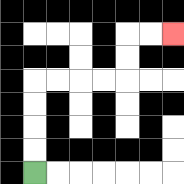{'start': '[1, 7]', 'end': '[7, 1]', 'path_directions': 'U,U,U,U,R,R,R,R,U,U,R,R', 'path_coordinates': '[[1, 7], [1, 6], [1, 5], [1, 4], [1, 3], [2, 3], [3, 3], [4, 3], [5, 3], [5, 2], [5, 1], [6, 1], [7, 1]]'}